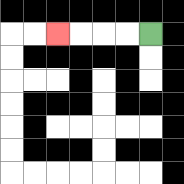{'start': '[6, 1]', 'end': '[2, 1]', 'path_directions': 'L,L,L,L', 'path_coordinates': '[[6, 1], [5, 1], [4, 1], [3, 1], [2, 1]]'}